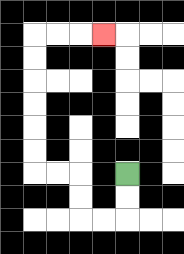{'start': '[5, 7]', 'end': '[4, 1]', 'path_directions': 'D,D,L,L,U,U,L,L,U,U,U,U,U,U,R,R,R', 'path_coordinates': '[[5, 7], [5, 8], [5, 9], [4, 9], [3, 9], [3, 8], [3, 7], [2, 7], [1, 7], [1, 6], [1, 5], [1, 4], [1, 3], [1, 2], [1, 1], [2, 1], [3, 1], [4, 1]]'}